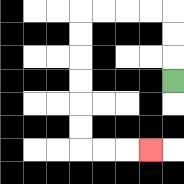{'start': '[7, 3]', 'end': '[6, 6]', 'path_directions': 'U,U,U,L,L,L,L,D,D,D,D,D,D,R,R,R', 'path_coordinates': '[[7, 3], [7, 2], [7, 1], [7, 0], [6, 0], [5, 0], [4, 0], [3, 0], [3, 1], [3, 2], [3, 3], [3, 4], [3, 5], [3, 6], [4, 6], [5, 6], [6, 6]]'}